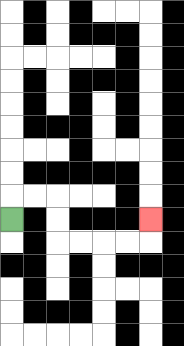{'start': '[0, 9]', 'end': '[6, 9]', 'path_directions': 'U,R,R,D,D,R,R,R,R,U', 'path_coordinates': '[[0, 9], [0, 8], [1, 8], [2, 8], [2, 9], [2, 10], [3, 10], [4, 10], [5, 10], [6, 10], [6, 9]]'}